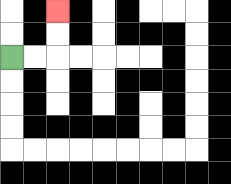{'start': '[0, 2]', 'end': '[2, 0]', 'path_directions': 'R,R,U,U', 'path_coordinates': '[[0, 2], [1, 2], [2, 2], [2, 1], [2, 0]]'}